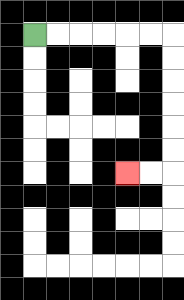{'start': '[1, 1]', 'end': '[5, 7]', 'path_directions': 'R,R,R,R,R,R,D,D,D,D,D,D,L,L', 'path_coordinates': '[[1, 1], [2, 1], [3, 1], [4, 1], [5, 1], [6, 1], [7, 1], [7, 2], [7, 3], [7, 4], [7, 5], [7, 6], [7, 7], [6, 7], [5, 7]]'}